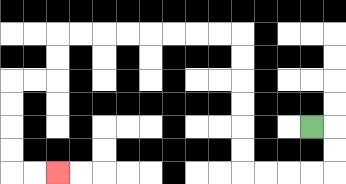{'start': '[13, 5]', 'end': '[2, 7]', 'path_directions': 'R,D,D,L,L,L,L,U,U,U,U,U,U,L,L,L,L,L,L,L,L,D,D,L,L,D,D,D,D,R,R', 'path_coordinates': '[[13, 5], [14, 5], [14, 6], [14, 7], [13, 7], [12, 7], [11, 7], [10, 7], [10, 6], [10, 5], [10, 4], [10, 3], [10, 2], [10, 1], [9, 1], [8, 1], [7, 1], [6, 1], [5, 1], [4, 1], [3, 1], [2, 1], [2, 2], [2, 3], [1, 3], [0, 3], [0, 4], [0, 5], [0, 6], [0, 7], [1, 7], [2, 7]]'}